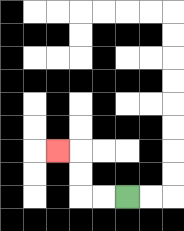{'start': '[5, 8]', 'end': '[2, 6]', 'path_directions': 'L,L,U,U,L', 'path_coordinates': '[[5, 8], [4, 8], [3, 8], [3, 7], [3, 6], [2, 6]]'}